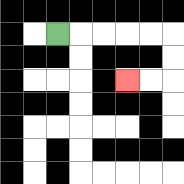{'start': '[2, 1]', 'end': '[5, 3]', 'path_directions': 'R,R,R,R,R,D,D,L,L', 'path_coordinates': '[[2, 1], [3, 1], [4, 1], [5, 1], [6, 1], [7, 1], [7, 2], [7, 3], [6, 3], [5, 3]]'}